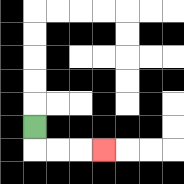{'start': '[1, 5]', 'end': '[4, 6]', 'path_directions': 'D,R,R,R', 'path_coordinates': '[[1, 5], [1, 6], [2, 6], [3, 6], [4, 6]]'}